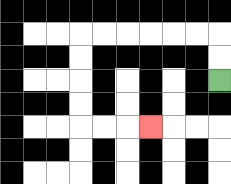{'start': '[9, 3]', 'end': '[6, 5]', 'path_directions': 'U,U,L,L,L,L,L,L,D,D,D,D,R,R,R', 'path_coordinates': '[[9, 3], [9, 2], [9, 1], [8, 1], [7, 1], [6, 1], [5, 1], [4, 1], [3, 1], [3, 2], [3, 3], [3, 4], [3, 5], [4, 5], [5, 5], [6, 5]]'}